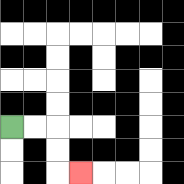{'start': '[0, 5]', 'end': '[3, 7]', 'path_directions': 'R,R,D,D,R', 'path_coordinates': '[[0, 5], [1, 5], [2, 5], [2, 6], [2, 7], [3, 7]]'}